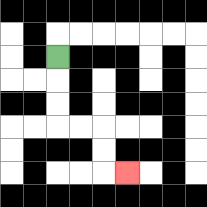{'start': '[2, 2]', 'end': '[5, 7]', 'path_directions': 'D,D,D,R,R,D,D,R', 'path_coordinates': '[[2, 2], [2, 3], [2, 4], [2, 5], [3, 5], [4, 5], [4, 6], [4, 7], [5, 7]]'}